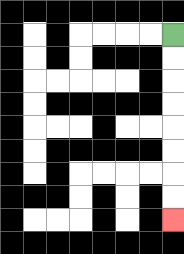{'start': '[7, 1]', 'end': '[7, 9]', 'path_directions': 'D,D,D,D,D,D,D,D', 'path_coordinates': '[[7, 1], [7, 2], [7, 3], [7, 4], [7, 5], [7, 6], [7, 7], [7, 8], [7, 9]]'}